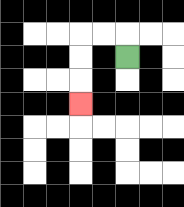{'start': '[5, 2]', 'end': '[3, 4]', 'path_directions': 'U,L,L,D,D,D', 'path_coordinates': '[[5, 2], [5, 1], [4, 1], [3, 1], [3, 2], [3, 3], [3, 4]]'}